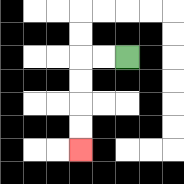{'start': '[5, 2]', 'end': '[3, 6]', 'path_directions': 'L,L,D,D,D,D', 'path_coordinates': '[[5, 2], [4, 2], [3, 2], [3, 3], [3, 4], [3, 5], [3, 6]]'}